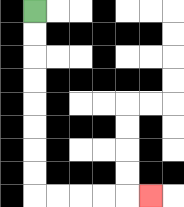{'start': '[1, 0]', 'end': '[6, 8]', 'path_directions': 'D,D,D,D,D,D,D,D,R,R,R,R,R', 'path_coordinates': '[[1, 0], [1, 1], [1, 2], [1, 3], [1, 4], [1, 5], [1, 6], [1, 7], [1, 8], [2, 8], [3, 8], [4, 8], [5, 8], [6, 8]]'}